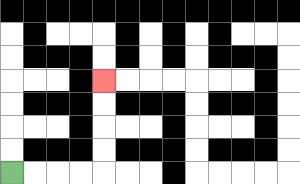{'start': '[0, 7]', 'end': '[4, 3]', 'path_directions': 'R,R,R,R,U,U,U,U', 'path_coordinates': '[[0, 7], [1, 7], [2, 7], [3, 7], [4, 7], [4, 6], [4, 5], [4, 4], [4, 3]]'}